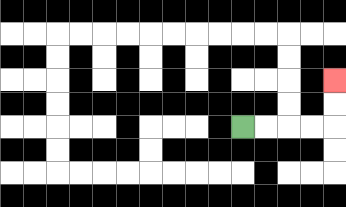{'start': '[10, 5]', 'end': '[14, 3]', 'path_directions': 'R,R,R,R,U,U', 'path_coordinates': '[[10, 5], [11, 5], [12, 5], [13, 5], [14, 5], [14, 4], [14, 3]]'}